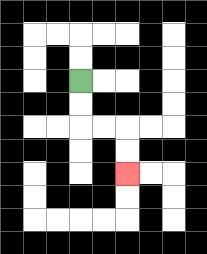{'start': '[3, 3]', 'end': '[5, 7]', 'path_directions': 'D,D,R,R,D,D', 'path_coordinates': '[[3, 3], [3, 4], [3, 5], [4, 5], [5, 5], [5, 6], [5, 7]]'}